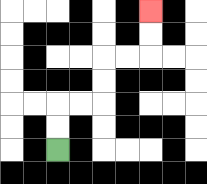{'start': '[2, 6]', 'end': '[6, 0]', 'path_directions': 'U,U,R,R,U,U,R,R,U,U', 'path_coordinates': '[[2, 6], [2, 5], [2, 4], [3, 4], [4, 4], [4, 3], [4, 2], [5, 2], [6, 2], [6, 1], [6, 0]]'}